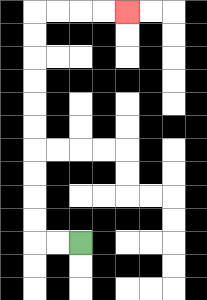{'start': '[3, 10]', 'end': '[5, 0]', 'path_directions': 'L,L,U,U,U,U,U,U,U,U,U,U,R,R,R,R', 'path_coordinates': '[[3, 10], [2, 10], [1, 10], [1, 9], [1, 8], [1, 7], [1, 6], [1, 5], [1, 4], [1, 3], [1, 2], [1, 1], [1, 0], [2, 0], [3, 0], [4, 0], [5, 0]]'}